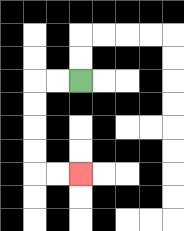{'start': '[3, 3]', 'end': '[3, 7]', 'path_directions': 'L,L,D,D,D,D,R,R', 'path_coordinates': '[[3, 3], [2, 3], [1, 3], [1, 4], [1, 5], [1, 6], [1, 7], [2, 7], [3, 7]]'}